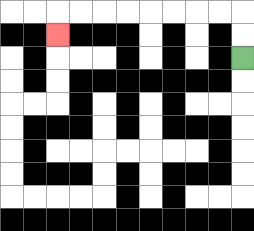{'start': '[10, 2]', 'end': '[2, 1]', 'path_directions': 'U,U,L,L,L,L,L,L,L,L,D', 'path_coordinates': '[[10, 2], [10, 1], [10, 0], [9, 0], [8, 0], [7, 0], [6, 0], [5, 0], [4, 0], [3, 0], [2, 0], [2, 1]]'}